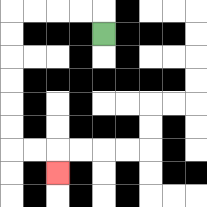{'start': '[4, 1]', 'end': '[2, 7]', 'path_directions': 'U,L,L,L,L,D,D,D,D,D,D,R,R,D', 'path_coordinates': '[[4, 1], [4, 0], [3, 0], [2, 0], [1, 0], [0, 0], [0, 1], [0, 2], [0, 3], [0, 4], [0, 5], [0, 6], [1, 6], [2, 6], [2, 7]]'}